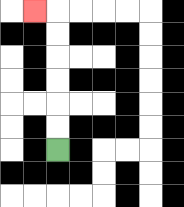{'start': '[2, 6]', 'end': '[1, 0]', 'path_directions': 'U,U,U,U,U,U,L', 'path_coordinates': '[[2, 6], [2, 5], [2, 4], [2, 3], [2, 2], [2, 1], [2, 0], [1, 0]]'}